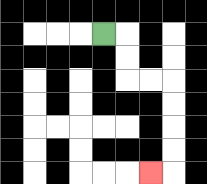{'start': '[4, 1]', 'end': '[6, 7]', 'path_directions': 'R,D,D,R,R,D,D,D,D,L', 'path_coordinates': '[[4, 1], [5, 1], [5, 2], [5, 3], [6, 3], [7, 3], [7, 4], [7, 5], [7, 6], [7, 7], [6, 7]]'}